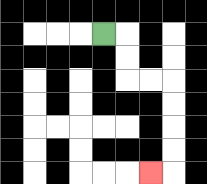{'start': '[4, 1]', 'end': '[6, 7]', 'path_directions': 'R,D,D,R,R,D,D,D,D,L', 'path_coordinates': '[[4, 1], [5, 1], [5, 2], [5, 3], [6, 3], [7, 3], [7, 4], [7, 5], [7, 6], [7, 7], [6, 7]]'}